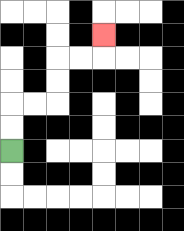{'start': '[0, 6]', 'end': '[4, 1]', 'path_directions': 'U,U,R,R,U,U,R,R,U', 'path_coordinates': '[[0, 6], [0, 5], [0, 4], [1, 4], [2, 4], [2, 3], [2, 2], [3, 2], [4, 2], [4, 1]]'}